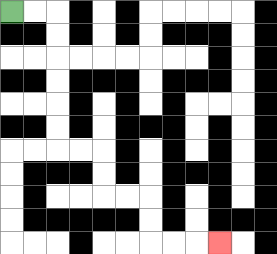{'start': '[0, 0]', 'end': '[9, 10]', 'path_directions': 'R,R,D,D,D,D,D,D,R,R,D,D,R,R,D,D,R,R,R', 'path_coordinates': '[[0, 0], [1, 0], [2, 0], [2, 1], [2, 2], [2, 3], [2, 4], [2, 5], [2, 6], [3, 6], [4, 6], [4, 7], [4, 8], [5, 8], [6, 8], [6, 9], [6, 10], [7, 10], [8, 10], [9, 10]]'}